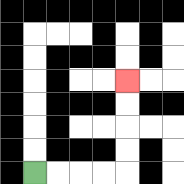{'start': '[1, 7]', 'end': '[5, 3]', 'path_directions': 'R,R,R,R,U,U,U,U', 'path_coordinates': '[[1, 7], [2, 7], [3, 7], [4, 7], [5, 7], [5, 6], [5, 5], [5, 4], [5, 3]]'}